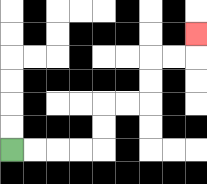{'start': '[0, 6]', 'end': '[8, 1]', 'path_directions': 'R,R,R,R,U,U,R,R,U,U,R,R,U', 'path_coordinates': '[[0, 6], [1, 6], [2, 6], [3, 6], [4, 6], [4, 5], [4, 4], [5, 4], [6, 4], [6, 3], [6, 2], [7, 2], [8, 2], [8, 1]]'}